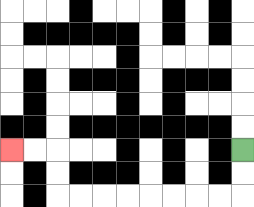{'start': '[10, 6]', 'end': '[0, 6]', 'path_directions': 'D,D,L,L,L,L,L,L,L,L,U,U,L,L', 'path_coordinates': '[[10, 6], [10, 7], [10, 8], [9, 8], [8, 8], [7, 8], [6, 8], [5, 8], [4, 8], [3, 8], [2, 8], [2, 7], [2, 6], [1, 6], [0, 6]]'}